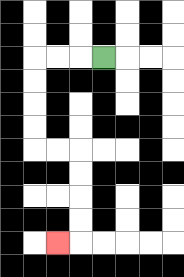{'start': '[4, 2]', 'end': '[2, 10]', 'path_directions': 'L,L,L,D,D,D,D,R,R,D,D,D,D,L', 'path_coordinates': '[[4, 2], [3, 2], [2, 2], [1, 2], [1, 3], [1, 4], [1, 5], [1, 6], [2, 6], [3, 6], [3, 7], [3, 8], [3, 9], [3, 10], [2, 10]]'}